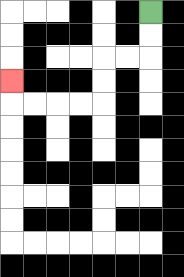{'start': '[6, 0]', 'end': '[0, 3]', 'path_directions': 'D,D,L,L,D,D,L,L,L,L,U', 'path_coordinates': '[[6, 0], [6, 1], [6, 2], [5, 2], [4, 2], [4, 3], [4, 4], [3, 4], [2, 4], [1, 4], [0, 4], [0, 3]]'}